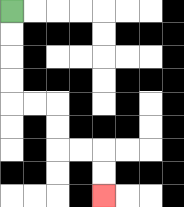{'start': '[0, 0]', 'end': '[4, 8]', 'path_directions': 'D,D,D,D,R,R,D,D,R,R,D,D', 'path_coordinates': '[[0, 0], [0, 1], [0, 2], [0, 3], [0, 4], [1, 4], [2, 4], [2, 5], [2, 6], [3, 6], [4, 6], [4, 7], [4, 8]]'}